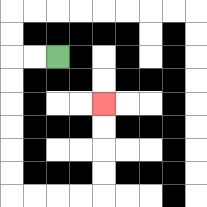{'start': '[2, 2]', 'end': '[4, 4]', 'path_directions': 'L,L,D,D,D,D,D,D,R,R,R,R,U,U,U,U', 'path_coordinates': '[[2, 2], [1, 2], [0, 2], [0, 3], [0, 4], [0, 5], [0, 6], [0, 7], [0, 8], [1, 8], [2, 8], [3, 8], [4, 8], [4, 7], [4, 6], [4, 5], [4, 4]]'}